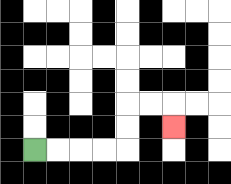{'start': '[1, 6]', 'end': '[7, 5]', 'path_directions': 'R,R,R,R,U,U,R,R,D', 'path_coordinates': '[[1, 6], [2, 6], [3, 6], [4, 6], [5, 6], [5, 5], [5, 4], [6, 4], [7, 4], [7, 5]]'}